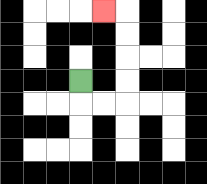{'start': '[3, 3]', 'end': '[4, 0]', 'path_directions': 'D,R,R,U,U,U,U,L', 'path_coordinates': '[[3, 3], [3, 4], [4, 4], [5, 4], [5, 3], [5, 2], [5, 1], [5, 0], [4, 0]]'}